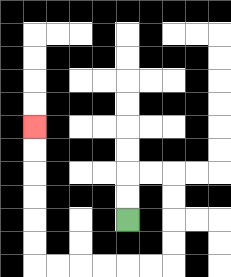{'start': '[5, 9]', 'end': '[1, 5]', 'path_directions': 'U,U,R,R,D,D,D,D,L,L,L,L,L,L,U,U,U,U,U,U', 'path_coordinates': '[[5, 9], [5, 8], [5, 7], [6, 7], [7, 7], [7, 8], [7, 9], [7, 10], [7, 11], [6, 11], [5, 11], [4, 11], [3, 11], [2, 11], [1, 11], [1, 10], [1, 9], [1, 8], [1, 7], [1, 6], [1, 5]]'}